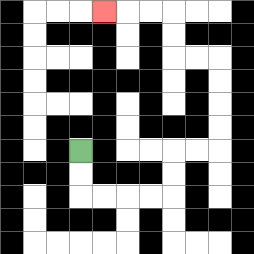{'start': '[3, 6]', 'end': '[4, 0]', 'path_directions': 'D,D,R,R,R,R,U,U,R,R,U,U,U,U,L,L,U,U,L,L,L', 'path_coordinates': '[[3, 6], [3, 7], [3, 8], [4, 8], [5, 8], [6, 8], [7, 8], [7, 7], [7, 6], [8, 6], [9, 6], [9, 5], [9, 4], [9, 3], [9, 2], [8, 2], [7, 2], [7, 1], [7, 0], [6, 0], [5, 0], [4, 0]]'}